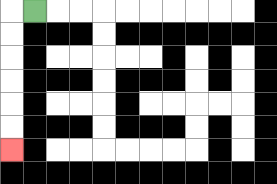{'start': '[1, 0]', 'end': '[0, 6]', 'path_directions': 'L,D,D,D,D,D,D', 'path_coordinates': '[[1, 0], [0, 0], [0, 1], [0, 2], [0, 3], [0, 4], [0, 5], [0, 6]]'}